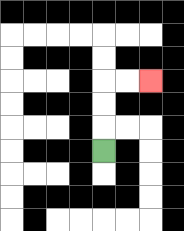{'start': '[4, 6]', 'end': '[6, 3]', 'path_directions': 'U,U,U,R,R', 'path_coordinates': '[[4, 6], [4, 5], [4, 4], [4, 3], [5, 3], [6, 3]]'}